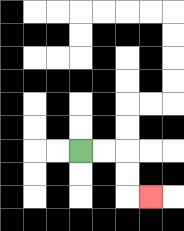{'start': '[3, 6]', 'end': '[6, 8]', 'path_directions': 'R,R,D,D,R', 'path_coordinates': '[[3, 6], [4, 6], [5, 6], [5, 7], [5, 8], [6, 8]]'}